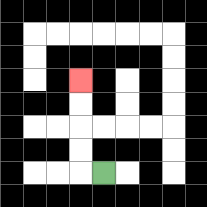{'start': '[4, 7]', 'end': '[3, 3]', 'path_directions': 'L,U,U,U,U', 'path_coordinates': '[[4, 7], [3, 7], [3, 6], [3, 5], [3, 4], [3, 3]]'}